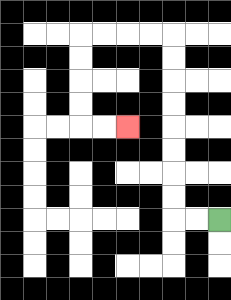{'start': '[9, 9]', 'end': '[5, 5]', 'path_directions': 'L,L,U,U,U,U,U,U,U,U,L,L,L,L,D,D,D,D,R,R', 'path_coordinates': '[[9, 9], [8, 9], [7, 9], [7, 8], [7, 7], [7, 6], [7, 5], [7, 4], [7, 3], [7, 2], [7, 1], [6, 1], [5, 1], [4, 1], [3, 1], [3, 2], [3, 3], [3, 4], [3, 5], [4, 5], [5, 5]]'}